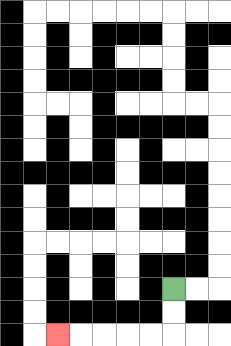{'start': '[7, 12]', 'end': '[2, 14]', 'path_directions': 'D,D,L,L,L,L,L', 'path_coordinates': '[[7, 12], [7, 13], [7, 14], [6, 14], [5, 14], [4, 14], [3, 14], [2, 14]]'}